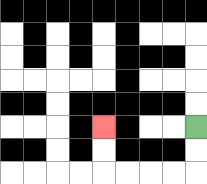{'start': '[8, 5]', 'end': '[4, 5]', 'path_directions': 'D,D,L,L,L,L,U,U', 'path_coordinates': '[[8, 5], [8, 6], [8, 7], [7, 7], [6, 7], [5, 7], [4, 7], [4, 6], [4, 5]]'}